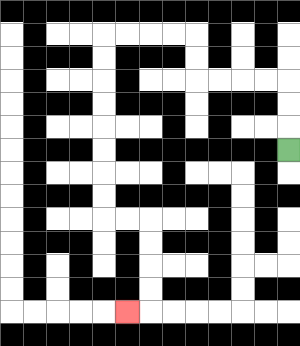{'start': '[12, 6]', 'end': '[5, 13]', 'path_directions': 'U,U,U,L,L,L,L,U,U,L,L,L,L,D,D,D,D,D,D,D,D,R,R,D,D,D,D,L', 'path_coordinates': '[[12, 6], [12, 5], [12, 4], [12, 3], [11, 3], [10, 3], [9, 3], [8, 3], [8, 2], [8, 1], [7, 1], [6, 1], [5, 1], [4, 1], [4, 2], [4, 3], [4, 4], [4, 5], [4, 6], [4, 7], [4, 8], [4, 9], [5, 9], [6, 9], [6, 10], [6, 11], [6, 12], [6, 13], [5, 13]]'}